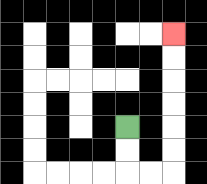{'start': '[5, 5]', 'end': '[7, 1]', 'path_directions': 'D,D,R,R,U,U,U,U,U,U', 'path_coordinates': '[[5, 5], [5, 6], [5, 7], [6, 7], [7, 7], [7, 6], [7, 5], [7, 4], [7, 3], [7, 2], [7, 1]]'}